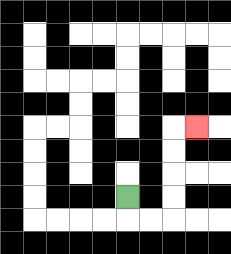{'start': '[5, 8]', 'end': '[8, 5]', 'path_directions': 'D,R,R,U,U,U,U,R', 'path_coordinates': '[[5, 8], [5, 9], [6, 9], [7, 9], [7, 8], [7, 7], [7, 6], [7, 5], [8, 5]]'}